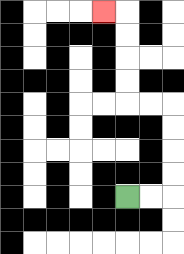{'start': '[5, 8]', 'end': '[4, 0]', 'path_directions': 'R,R,U,U,U,U,L,L,U,U,U,U,L', 'path_coordinates': '[[5, 8], [6, 8], [7, 8], [7, 7], [7, 6], [7, 5], [7, 4], [6, 4], [5, 4], [5, 3], [5, 2], [5, 1], [5, 0], [4, 0]]'}